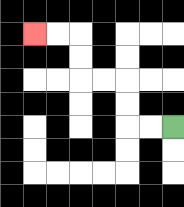{'start': '[7, 5]', 'end': '[1, 1]', 'path_directions': 'L,L,U,U,L,L,U,U,L,L', 'path_coordinates': '[[7, 5], [6, 5], [5, 5], [5, 4], [5, 3], [4, 3], [3, 3], [3, 2], [3, 1], [2, 1], [1, 1]]'}